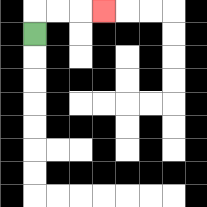{'start': '[1, 1]', 'end': '[4, 0]', 'path_directions': 'U,R,R,R', 'path_coordinates': '[[1, 1], [1, 0], [2, 0], [3, 0], [4, 0]]'}